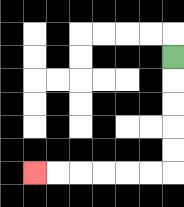{'start': '[7, 2]', 'end': '[1, 7]', 'path_directions': 'D,D,D,D,D,L,L,L,L,L,L', 'path_coordinates': '[[7, 2], [7, 3], [7, 4], [7, 5], [7, 6], [7, 7], [6, 7], [5, 7], [4, 7], [3, 7], [2, 7], [1, 7]]'}